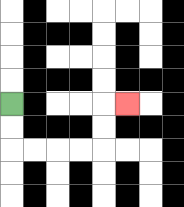{'start': '[0, 4]', 'end': '[5, 4]', 'path_directions': 'D,D,R,R,R,R,U,U,R', 'path_coordinates': '[[0, 4], [0, 5], [0, 6], [1, 6], [2, 6], [3, 6], [4, 6], [4, 5], [4, 4], [5, 4]]'}